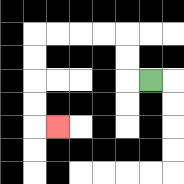{'start': '[6, 3]', 'end': '[2, 5]', 'path_directions': 'L,U,U,L,L,L,L,D,D,D,D,R', 'path_coordinates': '[[6, 3], [5, 3], [5, 2], [5, 1], [4, 1], [3, 1], [2, 1], [1, 1], [1, 2], [1, 3], [1, 4], [1, 5], [2, 5]]'}